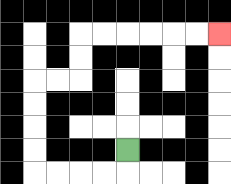{'start': '[5, 6]', 'end': '[9, 1]', 'path_directions': 'D,L,L,L,L,U,U,U,U,R,R,U,U,R,R,R,R,R,R', 'path_coordinates': '[[5, 6], [5, 7], [4, 7], [3, 7], [2, 7], [1, 7], [1, 6], [1, 5], [1, 4], [1, 3], [2, 3], [3, 3], [3, 2], [3, 1], [4, 1], [5, 1], [6, 1], [7, 1], [8, 1], [9, 1]]'}